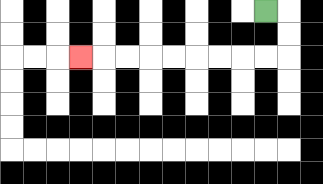{'start': '[11, 0]', 'end': '[3, 2]', 'path_directions': 'R,D,D,L,L,L,L,L,L,L,L,L', 'path_coordinates': '[[11, 0], [12, 0], [12, 1], [12, 2], [11, 2], [10, 2], [9, 2], [8, 2], [7, 2], [6, 2], [5, 2], [4, 2], [3, 2]]'}